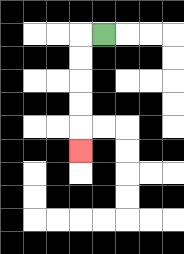{'start': '[4, 1]', 'end': '[3, 6]', 'path_directions': 'L,D,D,D,D,D', 'path_coordinates': '[[4, 1], [3, 1], [3, 2], [3, 3], [3, 4], [3, 5], [3, 6]]'}